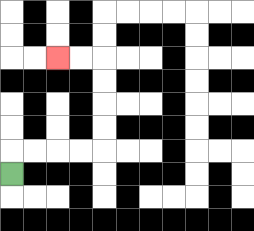{'start': '[0, 7]', 'end': '[2, 2]', 'path_directions': 'U,R,R,R,R,U,U,U,U,L,L', 'path_coordinates': '[[0, 7], [0, 6], [1, 6], [2, 6], [3, 6], [4, 6], [4, 5], [4, 4], [4, 3], [4, 2], [3, 2], [2, 2]]'}